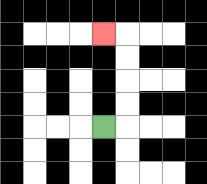{'start': '[4, 5]', 'end': '[4, 1]', 'path_directions': 'R,U,U,U,U,L', 'path_coordinates': '[[4, 5], [5, 5], [5, 4], [5, 3], [5, 2], [5, 1], [4, 1]]'}